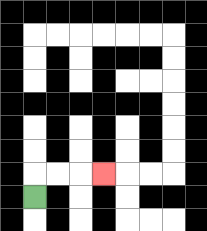{'start': '[1, 8]', 'end': '[4, 7]', 'path_directions': 'U,R,R,R', 'path_coordinates': '[[1, 8], [1, 7], [2, 7], [3, 7], [4, 7]]'}